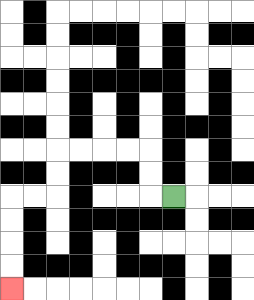{'start': '[7, 8]', 'end': '[0, 12]', 'path_directions': 'L,U,U,L,L,L,L,D,D,L,L,D,D,D,D', 'path_coordinates': '[[7, 8], [6, 8], [6, 7], [6, 6], [5, 6], [4, 6], [3, 6], [2, 6], [2, 7], [2, 8], [1, 8], [0, 8], [0, 9], [0, 10], [0, 11], [0, 12]]'}